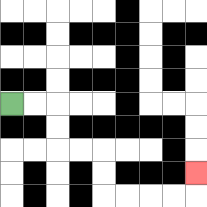{'start': '[0, 4]', 'end': '[8, 7]', 'path_directions': 'R,R,D,D,R,R,D,D,R,R,R,R,U', 'path_coordinates': '[[0, 4], [1, 4], [2, 4], [2, 5], [2, 6], [3, 6], [4, 6], [4, 7], [4, 8], [5, 8], [6, 8], [7, 8], [8, 8], [8, 7]]'}